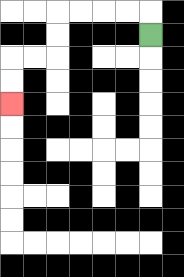{'start': '[6, 1]', 'end': '[0, 4]', 'path_directions': 'U,L,L,L,L,D,D,L,L,D,D', 'path_coordinates': '[[6, 1], [6, 0], [5, 0], [4, 0], [3, 0], [2, 0], [2, 1], [2, 2], [1, 2], [0, 2], [0, 3], [0, 4]]'}